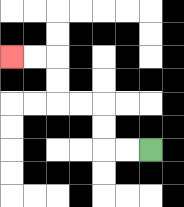{'start': '[6, 6]', 'end': '[0, 2]', 'path_directions': 'L,L,U,U,L,L,U,U,L,L', 'path_coordinates': '[[6, 6], [5, 6], [4, 6], [4, 5], [4, 4], [3, 4], [2, 4], [2, 3], [2, 2], [1, 2], [0, 2]]'}